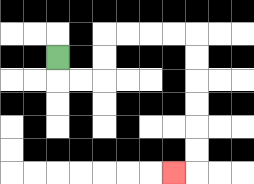{'start': '[2, 2]', 'end': '[7, 7]', 'path_directions': 'D,R,R,U,U,R,R,R,R,D,D,D,D,D,D,L', 'path_coordinates': '[[2, 2], [2, 3], [3, 3], [4, 3], [4, 2], [4, 1], [5, 1], [6, 1], [7, 1], [8, 1], [8, 2], [8, 3], [8, 4], [8, 5], [8, 6], [8, 7], [7, 7]]'}